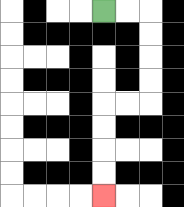{'start': '[4, 0]', 'end': '[4, 8]', 'path_directions': 'R,R,D,D,D,D,L,L,D,D,D,D', 'path_coordinates': '[[4, 0], [5, 0], [6, 0], [6, 1], [6, 2], [6, 3], [6, 4], [5, 4], [4, 4], [4, 5], [4, 6], [4, 7], [4, 8]]'}